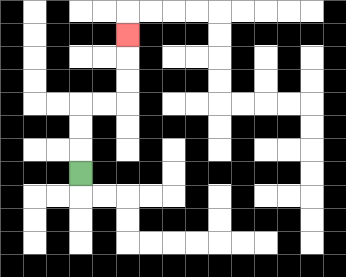{'start': '[3, 7]', 'end': '[5, 1]', 'path_directions': 'U,U,U,R,R,U,U,U', 'path_coordinates': '[[3, 7], [3, 6], [3, 5], [3, 4], [4, 4], [5, 4], [5, 3], [5, 2], [5, 1]]'}